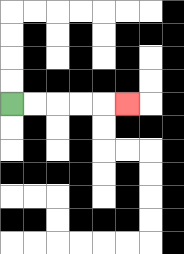{'start': '[0, 4]', 'end': '[5, 4]', 'path_directions': 'R,R,R,R,R', 'path_coordinates': '[[0, 4], [1, 4], [2, 4], [3, 4], [4, 4], [5, 4]]'}